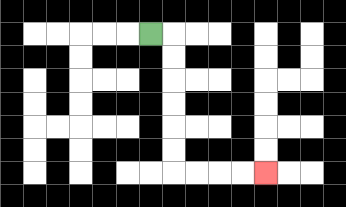{'start': '[6, 1]', 'end': '[11, 7]', 'path_directions': 'R,D,D,D,D,D,D,R,R,R,R', 'path_coordinates': '[[6, 1], [7, 1], [7, 2], [7, 3], [7, 4], [7, 5], [7, 6], [7, 7], [8, 7], [9, 7], [10, 7], [11, 7]]'}